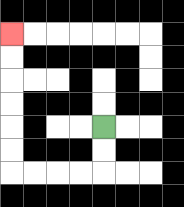{'start': '[4, 5]', 'end': '[0, 1]', 'path_directions': 'D,D,L,L,L,L,U,U,U,U,U,U', 'path_coordinates': '[[4, 5], [4, 6], [4, 7], [3, 7], [2, 7], [1, 7], [0, 7], [0, 6], [0, 5], [0, 4], [0, 3], [0, 2], [0, 1]]'}